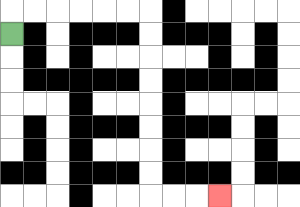{'start': '[0, 1]', 'end': '[9, 8]', 'path_directions': 'U,R,R,R,R,R,R,D,D,D,D,D,D,D,D,R,R,R', 'path_coordinates': '[[0, 1], [0, 0], [1, 0], [2, 0], [3, 0], [4, 0], [5, 0], [6, 0], [6, 1], [6, 2], [6, 3], [6, 4], [6, 5], [6, 6], [6, 7], [6, 8], [7, 8], [8, 8], [9, 8]]'}